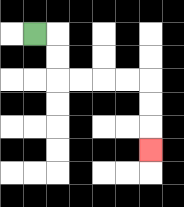{'start': '[1, 1]', 'end': '[6, 6]', 'path_directions': 'R,D,D,R,R,R,R,D,D,D', 'path_coordinates': '[[1, 1], [2, 1], [2, 2], [2, 3], [3, 3], [4, 3], [5, 3], [6, 3], [6, 4], [6, 5], [6, 6]]'}